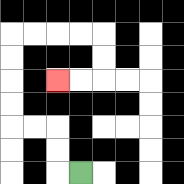{'start': '[3, 7]', 'end': '[2, 3]', 'path_directions': 'L,U,U,L,L,U,U,U,U,R,R,R,R,D,D,L,L', 'path_coordinates': '[[3, 7], [2, 7], [2, 6], [2, 5], [1, 5], [0, 5], [0, 4], [0, 3], [0, 2], [0, 1], [1, 1], [2, 1], [3, 1], [4, 1], [4, 2], [4, 3], [3, 3], [2, 3]]'}